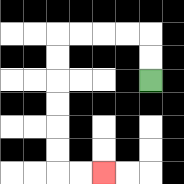{'start': '[6, 3]', 'end': '[4, 7]', 'path_directions': 'U,U,L,L,L,L,D,D,D,D,D,D,R,R', 'path_coordinates': '[[6, 3], [6, 2], [6, 1], [5, 1], [4, 1], [3, 1], [2, 1], [2, 2], [2, 3], [2, 4], [2, 5], [2, 6], [2, 7], [3, 7], [4, 7]]'}